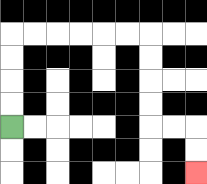{'start': '[0, 5]', 'end': '[8, 7]', 'path_directions': 'U,U,U,U,R,R,R,R,R,R,D,D,D,D,R,R,D,D', 'path_coordinates': '[[0, 5], [0, 4], [0, 3], [0, 2], [0, 1], [1, 1], [2, 1], [3, 1], [4, 1], [5, 1], [6, 1], [6, 2], [6, 3], [6, 4], [6, 5], [7, 5], [8, 5], [8, 6], [8, 7]]'}